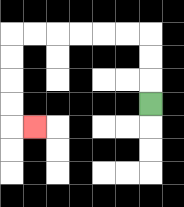{'start': '[6, 4]', 'end': '[1, 5]', 'path_directions': 'U,U,U,L,L,L,L,L,L,D,D,D,D,R', 'path_coordinates': '[[6, 4], [6, 3], [6, 2], [6, 1], [5, 1], [4, 1], [3, 1], [2, 1], [1, 1], [0, 1], [0, 2], [0, 3], [0, 4], [0, 5], [1, 5]]'}